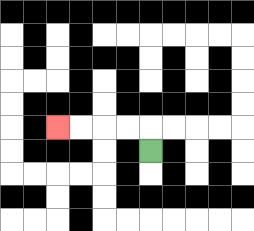{'start': '[6, 6]', 'end': '[2, 5]', 'path_directions': 'U,L,L,L,L', 'path_coordinates': '[[6, 6], [6, 5], [5, 5], [4, 5], [3, 5], [2, 5]]'}